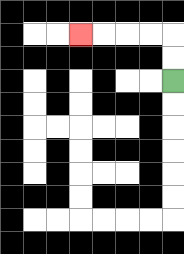{'start': '[7, 3]', 'end': '[3, 1]', 'path_directions': 'U,U,L,L,L,L', 'path_coordinates': '[[7, 3], [7, 2], [7, 1], [6, 1], [5, 1], [4, 1], [3, 1]]'}